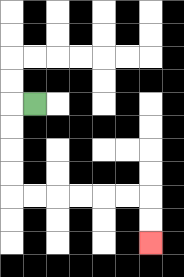{'start': '[1, 4]', 'end': '[6, 10]', 'path_directions': 'L,D,D,D,D,R,R,R,R,R,R,D,D', 'path_coordinates': '[[1, 4], [0, 4], [0, 5], [0, 6], [0, 7], [0, 8], [1, 8], [2, 8], [3, 8], [4, 8], [5, 8], [6, 8], [6, 9], [6, 10]]'}